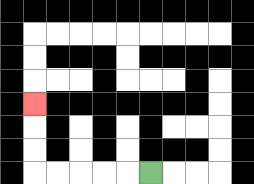{'start': '[6, 7]', 'end': '[1, 4]', 'path_directions': 'L,L,L,L,L,U,U,U', 'path_coordinates': '[[6, 7], [5, 7], [4, 7], [3, 7], [2, 7], [1, 7], [1, 6], [1, 5], [1, 4]]'}